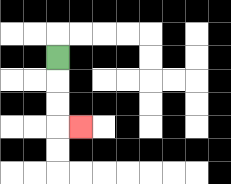{'start': '[2, 2]', 'end': '[3, 5]', 'path_directions': 'D,D,D,R', 'path_coordinates': '[[2, 2], [2, 3], [2, 4], [2, 5], [3, 5]]'}